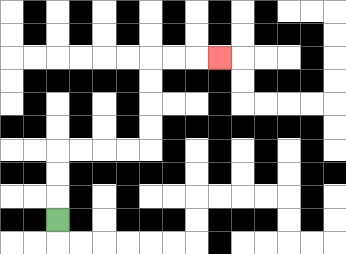{'start': '[2, 9]', 'end': '[9, 2]', 'path_directions': 'U,U,U,R,R,R,R,U,U,U,U,R,R,R', 'path_coordinates': '[[2, 9], [2, 8], [2, 7], [2, 6], [3, 6], [4, 6], [5, 6], [6, 6], [6, 5], [6, 4], [6, 3], [6, 2], [7, 2], [8, 2], [9, 2]]'}